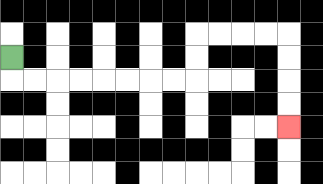{'start': '[0, 2]', 'end': '[12, 5]', 'path_directions': 'D,R,R,R,R,R,R,R,R,U,U,R,R,R,R,D,D,D,D', 'path_coordinates': '[[0, 2], [0, 3], [1, 3], [2, 3], [3, 3], [4, 3], [5, 3], [6, 3], [7, 3], [8, 3], [8, 2], [8, 1], [9, 1], [10, 1], [11, 1], [12, 1], [12, 2], [12, 3], [12, 4], [12, 5]]'}